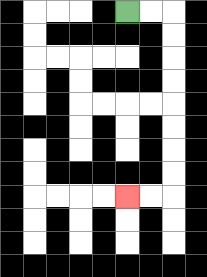{'start': '[5, 0]', 'end': '[5, 8]', 'path_directions': 'R,R,D,D,D,D,D,D,D,D,L,L', 'path_coordinates': '[[5, 0], [6, 0], [7, 0], [7, 1], [7, 2], [7, 3], [7, 4], [7, 5], [7, 6], [7, 7], [7, 8], [6, 8], [5, 8]]'}